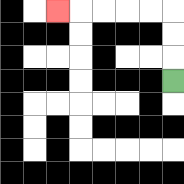{'start': '[7, 3]', 'end': '[2, 0]', 'path_directions': 'U,U,U,L,L,L,L,L', 'path_coordinates': '[[7, 3], [7, 2], [7, 1], [7, 0], [6, 0], [5, 0], [4, 0], [3, 0], [2, 0]]'}